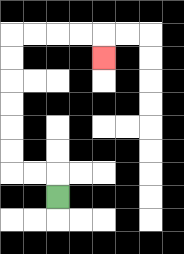{'start': '[2, 8]', 'end': '[4, 2]', 'path_directions': 'U,L,L,U,U,U,U,U,U,R,R,R,R,D', 'path_coordinates': '[[2, 8], [2, 7], [1, 7], [0, 7], [0, 6], [0, 5], [0, 4], [0, 3], [0, 2], [0, 1], [1, 1], [2, 1], [3, 1], [4, 1], [4, 2]]'}